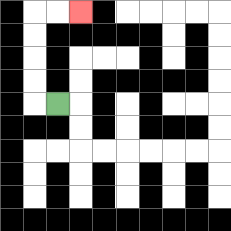{'start': '[2, 4]', 'end': '[3, 0]', 'path_directions': 'L,U,U,U,U,R,R', 'path_coordinates': '[[2, 4], [1, 4], [1, 3], [1, 2], [1, 1], [1, 0], [2, 0], [3, 0]]'}